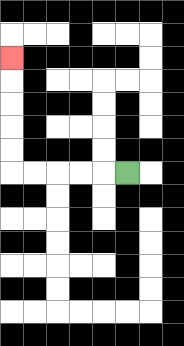{'start': '[5, 7]', 'end': '[0, 2]', 'path_directions': 'L,L,L,L,L,U,U,U,U,U', 'path_coordinates': '[[5, 7], [4, 7], [3, 7], [2, 7], [1, 7], [0, 7], [0, 6], [0, 5], [0, 4], [0, 3], [0, 2]]'}